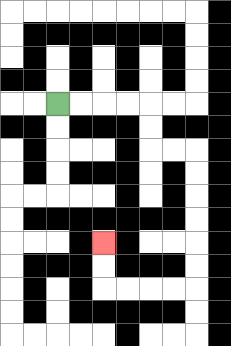{'start': '[2, 4]', 'end': '[4, 10]', 'path_directions': 'R,R,R,R,D,D,R,R,D,D,D,D,D,D,L,L,L,L,U,U', 'path_coordinates': '[[2, 4], [3, 4], [4, 4], [5, 4], [6, 4], [6, 5], [6, 6], [7, 6], [8, 6], [8, 7], [8, 8], [8, 9], [8, 10], [8, 11], [8, 12], [7, 12], [6, 12], [5, 12], [4, 12], [4, 11], [4, 10]]'}